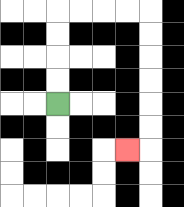{'start': '[2, 4]', 'end': '[5, 6]', 'path_directions': 'U,U,U,U,R,R,R,R,D,D,D,D,D,D,L', 'path_coordinates': '[[2, 4], [2, 3], [2, 2], [2, 1], [2, 0], [3, 0], [4, 0], [5, 0], [6, 0], [6, 1], [6, 2], [6, 3], [6, 4], [6, 5], [6, 6], [5, 6]]'}